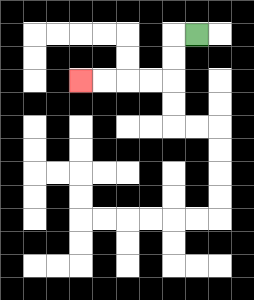{'start': '[8, 1]', 'end': '[3, 3]', 'path_directions': 'L,D,D,L,L,L,L', 'path_coordinates': '[[8, 1], [7, 1], [7, 2], [7, 3], [6, 3], [5, 3], [4, 3], [3, 3]]'}